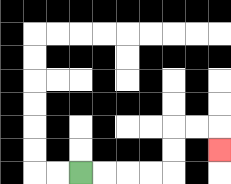{'start': '[3, 7]', 'end': '[9, 6]', 'path_directions': 'R,R,R,R,U,U,R,R,D', 'path_coordinates': '[[3, 7], [4, 7], [5, 7], [6, 7], [7, 7], [7, 6], [7, 5], [8, 5], [9, 5], [9, 6]]'}